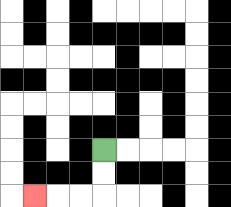{'start': '[4, 6]', 'end': '[1, 8]', 'path_directions': 'D,D,L,L,L', 'path_coordinates': '[[4, 6], [4, 7], [4, 8], [3, 8], [2, 8], [1, 8]]'}